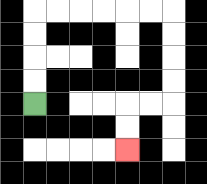{'start': '[1, 4]', 'end': '[5, 6]', 'path_directions': 'U,U,U,U,R,R,R,R,R,R,D,D,D,D,L,L,D,D', 'path_coordinates': '[[1, 4], [1, 3], [1, 2], [1, 1], [1, 0], [2, 0], [3, 0], [4, 0], [5, 0], [6, 0], [7, 0], [7, 1], [7, 2], [7, 3], [7, 4], [6, 4], [5, 4], [5, 5], [5, 6]]'}